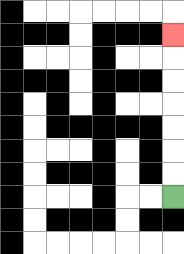{'start': '[7, 8]', 'end': '[7, 1]', 'path_directions': 'U,U,U,U,U,U,U', 'path_coordinates': '[[7, 8], [7, 7], [7, 6], [7, 5], [7, 4], [7, 3], [7, 2], [7, 1]]'}